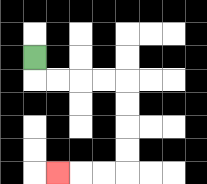{'start': '[1, 2]', 'end': '[2, 7]', 'path_directions': 'D,R,R,R,R,D,D,D,D,L,L,L', 'path_coordinates': '[[1, 2], [1, 3], [2, 3], [3, 3], [4, 3], [5, 3], [5, 4], [5, 5], [5, 6], [5, 7], [4, 7], [3, 7], [2, 7]]'}